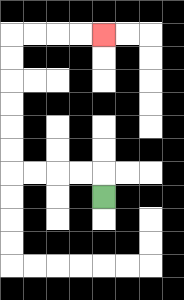{'start': '[4, 8]', 'end': '[4, 1]', 'path_directions': 'U,L,L,L,L,U,U,U,U,U,U,R,R,R,R', 'path_coordinates': '[[4, 8], [4, 7], [3, 7], [2, 7], [1, 7], [0, 7], [0, 6], [0, 5], [0, 4], [0, 3], [0, 2], [0, 1], [1, 1], [2, 1], [3, 1], [4, 1]]'}